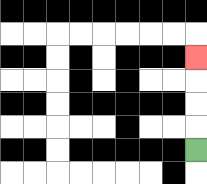{'start': '[8, 6]', 'end': '[8, 2]', 'path_directions': 'U,U,U,U', 'path_coordinates': '[[8, 6], [8, 5], [8, 4], [8, 3], [8, 2]]'}